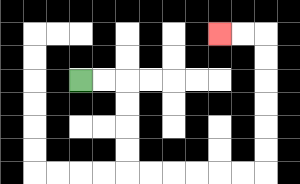{'start': '[3, 3]', 'end': '[9, 1]', 'path_directions': 'R,R,D,D,D,D,R,R,R,R,R,R,U,U,U,U,U,U,L,L', 'path_coordinates': '[[3, 3], [4, 3], [5, 3], [5, 4], [5, 5], [5, 6], [5, 7], [6, 7], [7, 7], [8, 7], [9, 7], [10, 7], [11, 7], [11, 6], [11, 5], [11, 4], [11, 3], [11, 2], [11, 1], [10, 1], [9, 1]]'}